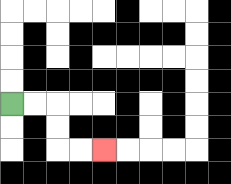{'start': '[0, 4]', 'end': '[4, 6]', 'path_directions': 'R,R,D,D,R,R', 'path_coordinates': '[[0, 4], [1, 4], [2, 4], [2, 5], [2, 6], [3, 6], [4, 6]]'}